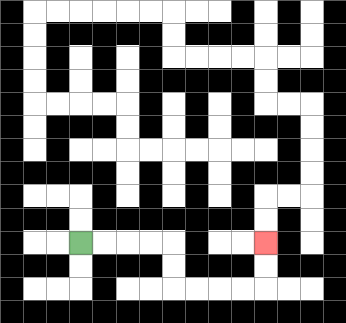{'start': '[3, 10]', 'end': '[11, 10]', 'path_directions': 'R,R,R,R,D,D,R,R,R,R,U,U', 'path_coordinates': '[[3, 10], [4, 10], [5, 10], [6, 10], [7, 10], [7, 11], [7, 12], [8, 12], [9, 12], [10, 12], [11, 12], [11, 11], [11, 10]]'}